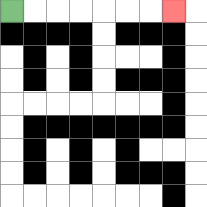{'start': '[0, 0]', 'end': '[7, 0]', 'path_directions': 'R,R,R,R,R,R,R', 'path_coordinates': '[[0, 0], [1, 0], [2, 0], [3, 0], [4, 0], [5, 0], [6, 0], [7, 0]]'}